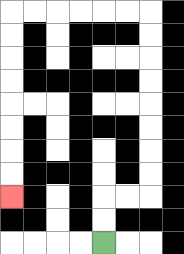{'start': '[4, 10]', 'end': '[0, 8]', 'path_directions': 'U,U,R,R,U,U,U,U,U,U,U,U,L,L,L,L,L,L,D,D,D,D,D,D,D,D', 'path_coordinates': '[[4, 10], [4, 9], [4, 8], [5, 8], [6, 8], [6, 7], [6, 6], [6, 5], [6, 4], [6, 3], [6, 2], [6, 1], [6, 0], [5, 0], [4, 0], [3, 0], [2, 0], [1, 0], [0, 0], [0, 1], [0, 2], [0, 3], [0, 4], [0, 5], [0, 6], [0, 7], [0, 8]]'}